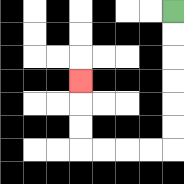{'start': '[7, 0]', 'end': '[3, 3]', 'path_directions': 'D,D,D,D,D,D,L,L,L,L,U,U,U', 'path_coordinates': '[[7, 0], [7, 1], [7, 2], [7, 3], [7, 4], [7, 5], [7, 6], [6, 6], [5, 6], [4, 6], [3, 6], [3, 5], [3, 4], [3, 3]]'}